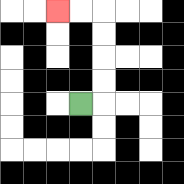{'start': '[3, 4]', 'end': '[2, 0]', 'path_directions': 'R,U,U,U,U,L,L', 'path_coordinates': '[[3, 4], [4, 4], [4, 3], [4, 2], [4, 1], [4, 0], [3, 0], [2, 0]]'}